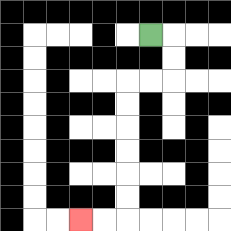{'start': '[6, 1]', 'end': '[3, 9]', 'path_directions': 'R,D,D,L,L,D,D,D,D,D,D,L,L', 'path_coordinates': '[[6, 1], [7, 1], [7, 2], [7, 3], [6, 3], [5, 3], [5, 4], [5, 5], [5, 6], [5, 7], [5, 8], [5, 9], [4, 9], [3, 9]]'}